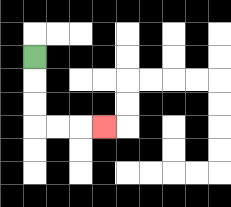{'start': '[1, 2]', 'end': '[4, 5]', 'path_directions': 'D,D,D,R,R,R', 'path_coordinates': '[[1, 2], [1, 3], [1, 4], [1, 5], [2, 5], [3, 5], [4, 5]]'}